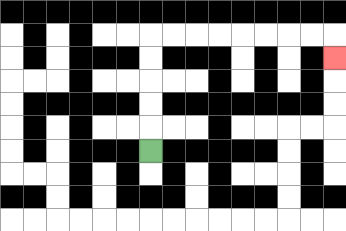{'start': '[6, 6]', 'end': '[14, 2]', 'path_directions': 'U,U,U,U,U,R,R,R,R,R,R,R,R,D', 'path_coordinates': '[[6, 6], [6, 5], [6, 4], [6, 3], [6, 2], [6, 1], [7, 1], [8, 1], [9, 1], [10, 1], [11, 1], [12, 1], [13, 1], [14, 1], [14, 2]]'}